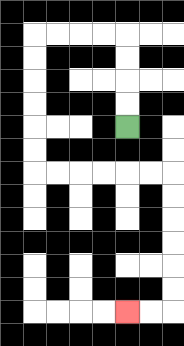{'start': '[5, 5]', 'end': '[5, 13]', 'path_directions': 'U,U,U,U,L,L,L,L,D,D,D,D,D,D,R,R,R,R,R,R,D,D,D,D,D,D,L,L', 'path_coordinates': '[[5, 5], [5, 4], [5, 3], [5, 2], [5, 1], [4, 1], [3, 1], [2, 1], [1, 1], [1, 2], [1, 3], [1, 4], [1, 5], [1, 6], [1, 7], [2, 7], [3, 7], [4, 7], [5, 7], [6, 7], [7, 7], [7, 8], [7, 9], [7, 10], [7, 11], [7, 12], [7, 13], [6, 13], [5, 13]]'}